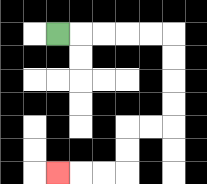{'start': '[2, 1]', 'end': '[2, 7]', 'path_directions': 'R,R,R,R,R,D,D,D,D,L,L,D,D,L,L,L', 'path_coordinates': '[[2, 1], [3, 1], [4, 1], [5, 1], [6, 1], [7, 1], [7, 2], [7, 3], [7, 4], [7, 5], [6, 5], [5, 5], [5, 6], [5, 7], [4, 7], [3, 7], [2, 7]]'}